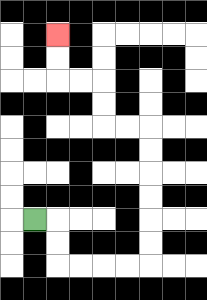{'start': '[1, 9]', 'end': '[2, 1]', 'path_directions': 'R,D,D,R,R,R,R,U,U,U,U,U,U,L,L,U,U,L,L,U,U', 'path_coordinates': '[[1, 9], [2, 9], [2, 10], [2, 11], [3, 11], [4, 11], [5, 11], [6, 11], [6, 10], [6, 9], [6, 8], [6, 7], [6, 6], [6, 5], [5, 5], [4, 5], [4, 4], [4, 3], [3, 3], [2, 3], [2, 2], [2, 1]]'}